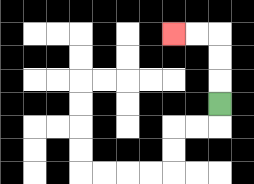{'start': '[9, 4]', 'end': '[7, 1]', 'path_directions': 'U,U,U,L,L', 'path_coordinates': '[[9, 4], [9, 3], [9, 2], [9, 1], [8, 1], [7, 1]]'}